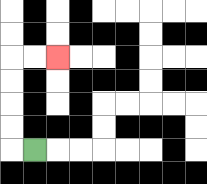{'start': '[1, 6]', 'end': '[2, 2]', 'path_directions': 'L,U,U,U,U,R,R', 'path_coordinates': '[[1, 6], [0, 6], [0, 5], [0, 4], [0, 3], [0, 2], [1, 2], [2, 2]]'}